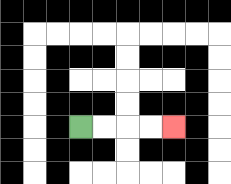{'start': '[3, 5]', 'end': '[7, 5]', 'path_directions': 'R,R,R,R', 'path_coordinates': '[[3, 5], [4, 5], [5, 5], [6, 5], [7, 5]]'}